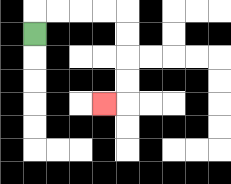{'start': '[1, 1]', 'end': '[4, 4]', 'path_directions': 'U,R,R,R,R,D,D,D,D,L', 'path_coordinates': '[[1, 1], [1, 0], [2, 0], [3, 0], [4, 0], [5, 0], [5, 1], [5, 2], [5, 3], [5, 4], [4, 4]]'}